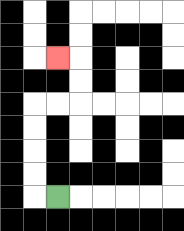{'start': '[2, 8]', 'end': '[2, 2]', 'path_directions': 'L,U,U,U,U,R,R,U,U,L', 'path_coordinates': '[[2, 8], [1, 8], [1, 7], [1, 6], [1, 5], [1, 4], [2, 4], [3, 4], [3, 3], [3, 2], [2, 2]]'}